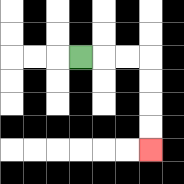{'start': '[3, 2]', 'end': '[6, 6]', 'path_directions': 'R,R,R,D,D,D,D', 'path_coordinates': '[[3, 2], [4, 2], [5, 2], [6, 2], [6, 3], [6, 4], [6, 5], [6, 6]]'}